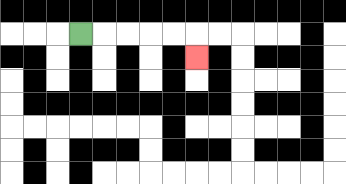{'start': '[3, 1]', 'end': '[8, 2]', 'path_directions': 'R,R,R,R,R,D', 'path_coordinates': '[[3, 1], [4, 1], [5, 1], [6, 1], [7, 1], [8, 1], [8, 2]]'}